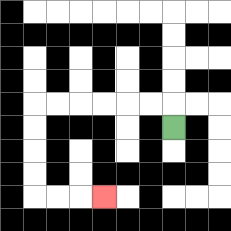{'start': '[7, 5]', 'end': '[4, 8]', 'path_directions': 'U,L,L,L,L,L,L,D,D,D,D,R,R,R', 'path_coordinates': '[[7, 5], [7, 4], [6, 4], [5, 4], [4, 4], [3, 4], [2, 4], [1, 4], [1, 5], [1, 6], [1, 7], [1, 8], [2, 8], [3, 8], [4, 8]]'}